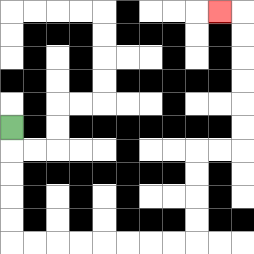{'start': '[0, 5]', 'end': '[9, 0]', 'path_directions': 'D,D,D,D,D,R,R,R,R,R,R,R,R,U,U,U,U,R,R,U,U,U,U,U,U,L', 'path_coordinates': '[[0, 5], [0, 6], [0, 7], [0, 8], [0, 9], [0, 10], [1, 10], [2, 10], [3, 10], [4, 10], [5, 10], [6, 10], [7, 10], [8, 10], [8, 9], [8, 8], [8, 7], [8, 6], [9, 6], [10, 6], [10, 5], [10, 4], [10, 3], [10, 2], [10, 1], [10, 0], [9, 0]]'}